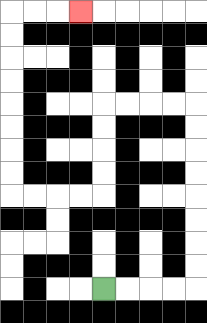{'start': '[4, 12]', 'end': '[3, 0]', 'path_directions': 'R,R,R,R,U,U,U,U,U,U,U,U,L,L,L,L,D,D,D,D,L,L,L,L,U,U,U,U,U,U,U,U,R,R,R', 'path_coordinates': '[[4, 12], [5, 12], [6, 12], [7, 12], [8, 12], [8, 11], [8, 10], [8, 9], [8, 8], [8, 7], [8, 6], [8, 5], [8, 4], [7, 4], [6, 4], [5, 4], [4, 4], [4, 5], [4, 6], [4, 7], [4, 8], [3, 8], [2, 8], [1, 8], [0, 8], [0, 7], [0, 6], [0, 5], [0, 4], [0, 3], [0, 2], [0, 1], [0, 0], [1, 0], [2, 0], [3, 0]]'}